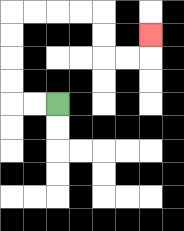{'start': '[2, 4]', 'end': '[6, 1]', 'path_directions': 'L,L,U,U,U,U,R,R,R,R,D,D,R,R,U', 'path_coordinates': '[[2, 4], [1, 4], [0, 4], [0, 3], [0, 2], [0, 1], [0, 0], [1, 0], [2, 0], [3, 0], [4, 0], [4, 1], [4, 2], [5, 2], [6, 2], [6, 1]]'}